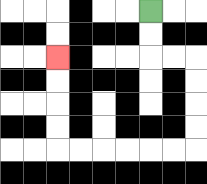{'start': '[6, 0]', 'end': '[2, 2]', 'path_directions': 'D,D,R,R,D,D,D,D,L,L,L,L,L,L,U,U,U,U', 'path_coordinates': '[[6, 0], [6, 1], [6, 2], [7, 2], [8, 2], [8, 3], [8, 4], [8, 5], [8, 6], [7, 6], [6, 6], [5, 6], [4, 6], [3, 6], [2, 6], [2, 5], [2, 4], [2, 3], [2, 2]]'}